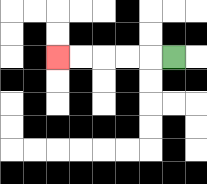{'start': '[7, 2]', 'end': '[2, 2]', 'path_directions': 'L,L,L,L,L', 'path_coordinates': '[[7, 2], [6, 2], [5, 2], [4, 2], [3, 2], [2, 2]]'}